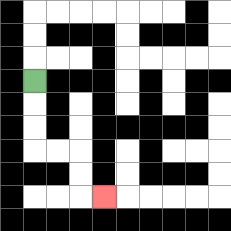{'start': '[1, 3]', 'end': '[4, 8]', 'path_directions': 'D,D,D,R,R,D,D,R', 'path_coordinates': '[[1, 3], [1, 4], [1, 5], [1, 6], [2, 6], [3, 6], [3, 7], [3, 8], [4, 8]]'}